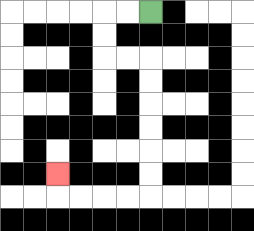{'start': '[6, 0]', 'end': '[2, 7]', 'path_directions': 'L,L,D,D,R,R,D,D,D,D,D,D,L,L,L,L,U', 'path_coordinates': '[[6, 0], [5, 0], [4, 0], [4, 1], [4, 2], [5, 2], [6, 2], [6, 3], [6, 4], [6, 5], [6, 6], [6, 7], [6, 8], [5, 8], [4, 8], [3, 8], [2, 8], [2, 7]]'}